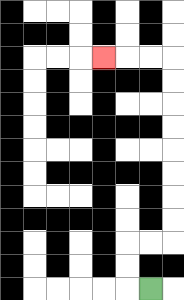{'start': '[6, 12]', 'end': '[4, 2]', 'path_directions': 'L,U,U,R,R,U,U,U,U,U,U,U,U,L,L,L', 'path_coordinates': '[[6, 12], [5, 12], [5, 11], [5, 10], [6, 10], [7, 10], [7, 9], [7, 8], [7, 7], [7, 6], [7, 5], [7, 4], [7, 3], [7, 2], [6, 2], [5, 2], [4, 2]]'}